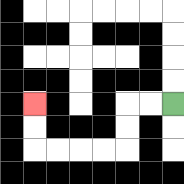{'start': '[7, 4]', 'end': '[1, 4]', 'path_directions': 'L,L,D,D,L,L,L,L,U,U', 'path_coordinates': '[[7, 4], [6, 4], [5, 4], [5, 5], [5, 6], [4, 6], [3, 6], [2, 6], [1, 6], [1, 5], [1, 4]]'}